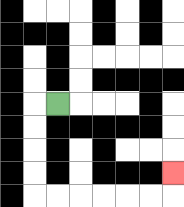{'start': '[2, 4]', 'end': '[7, 7]', 'path_directions': 'L,D,D,D,D,R,R,R,R,R,R,U', 'path_coordinates': '[[2, 4], [1, 4], [1, 5], [1, 6], [1, 7], [1, 8], [2, 8], [3, 8], [4, 8], [5, 8], [6, 8], [7, 8], [7, 7]]'}